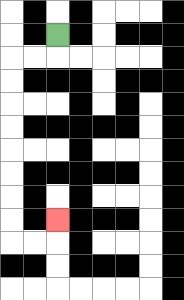{'start': '[2, 1]', 'end': '[2, 9]', 'path_directions': 'D,L,L,D,D,D,D,D,D,D,D,R,R,U', 'path_coordinates': '[[2, 1], [2, 2], [1, 2], [0, 2], [0, 3], [0, 4], [0, 5], [0, 6], [0, 7], [0, 8], [0, 9], [0, 10], [1, 10], [2, 10], [2, 9]]'}